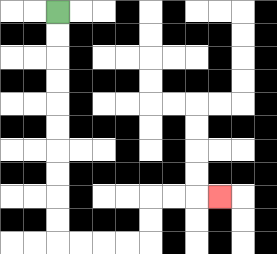{'start': '[2, 0]', 'end': '[9, 8]', 'path_directions': 'D,D,D,D,D,D,D,D,D,D,R,R,R,R,U,U,R,R,R', 'path_coordinates': '[[2, 0], [2, 1], [2, 2], [2, 3], [2, 4], [2, 5], [2, 6], [2, 7], [2, 8], [2, 9], [2, 10], [3, 10], [4, 10], [5, 10], [6, 10], [6, 9], [6, 8], [7, 8], [8, 8], [9, 8]]'}